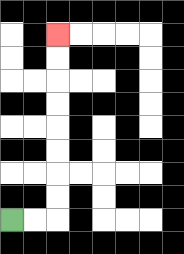{'start': '[0, 9]', 'end': '[2, 1]', 'path_directions': 'R,R,U,U,U,U,U,U,U,U', 'path_coordinates': '[[0, 9], [1, 9], [2, 9], [2, 8], [2, 7], [2, 6], [2, 5], [2, 4], [2, 3], [2, 2], [2, 1]]'}